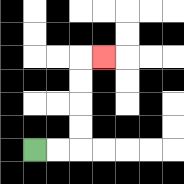{'start': '[1, 6]', 'end': '[4, 2]', 'path_directions': 'R,R,U,U,U,U,R', 'path_coordinates': '[[1, 6], [2, 6], [3, 6], [3, 5], [3, 4], [3, 3], [3, 2], [4, 2]]'}